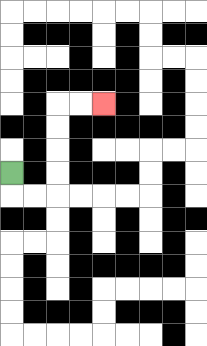{'start': '[0, 7]', 'end': '[4, 4]', 'path_directions': 'D,R,R,U,U,U,U,R,R', 'path_coordinates': '[[0, 7], [0, 8], [1, 8], [2, 8], [2, 7], [2, 6], [2, 5], [2, 4], [3, 4], [4, 4]]'}